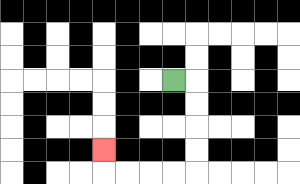{'start': '[7, 3]', 'end': '[4, 6]', 'path_directions': 'R,D,D,D,D,L,L,L,L,U', 'path_coordinates': '[[7, 3], [8, 3], [8, 4], [8, 5], [8, 6], [8, 7], [7, 7], [6, 7], [5, 7], [4, 7], [4, 6]]'}